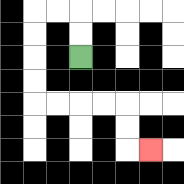{'start': '[3, 2]', 'end': '[6, 6]', 'path_directions': 'U,U,L,L,D,D,D,D,R,R,R,R,D,D,R', 'path_coordinates': '[[3, 2], [3, 1], [3, 0], [2, 0], [1, 0], [1, 1], [1, 2], [1, 3], [1, 4], [2, 4], [3, 4], [4, 4], [5, 4], [5, 5], [5, 6], [6, 6]]'}